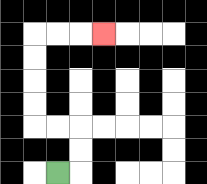{'start': '[2, 7]', 'end': '[4, 1]', 'path_directions': 'R,U,U,L,L,U,U,U,U,R,R,R', 'path_coordinates': '[[2, 7], [3, 7], [3, 6], [3, 5], [2, 5], [1, 5], [1, 4], [1, 3], [1, 2], [1, 1], [2, 1], [3, 1], [4, 1]]'}